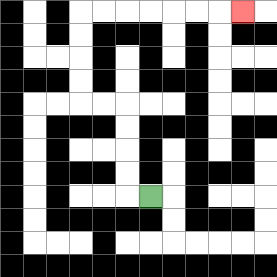{'start': '[6, 8]', 'end': '[10, 0]', 'path_directions': 'L,U,U,U,U,L,L,U,U,U,U,R,R,R,R,R,R,R', 'path_coordinates': '[[6, 8], [5, 8], [5, 7], [5, 6], [5, 5], [5, 4], [4, 4], [3, 4], [3, 3], [3, 2], [3, 1], [3, 0], [4, 0], [5, 0], [6, 0], [7, 0], [8, 0], [9, 0], [10, 0]]'}